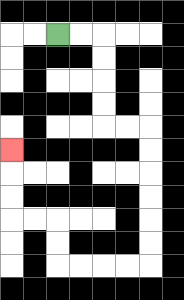{'start': '[2, 1]', 'end': '[0, 6]', 'path_directions': 'R,R,D,D,D,D,R,R,D,D,D,D,D,D,L,L,L,L,U,U,L,L,U,U,U', 'path_coordinates': '[[2, 1], [3, 1], [4, 1], [4, 2], [4, 3], [4, 4], [4, 5], [5, 5], [6, 5], [6, 6], [6, 7], [6, 8], [6, 9], [6, 10], [6, 11], [5, 11], [4, 11], [3, 11], [2, 11], [2, 10], [2, 9], [1, 9], [0, 9], [0, 8], [0, 7], [0, 6]]'}